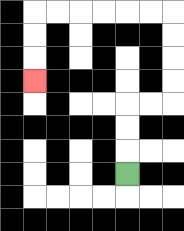{'start': '[5, 7]', 'end': '[1, 3]', 'path_directions': 'U,U,U,R,R,U,U,U,U,L,L,L,L,L,L,D,D,D', 'path_coordinates': '[[5, 7], [5, 6], [5, 5], [5, 4], [6, 4], [7, 4], [7, 3], [7, 2], [7, 1], [7, 0], [6, 0], [5, 0], [4, 0], [3, 0], [2, 0], [1, 0], [1, 1], [1, 2], [1, 3]]'}